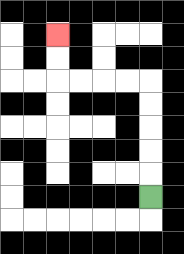{'start': '[6, 8]', 'end': '[2, 1]', 'path_directions': 'U,U,U,U,U,L,L,L,L,U,U', 'path_coordinates': '[[6, 8], [6, 7], [6, 6], [6, 5], [6, 4], [6, 3], [5, 3], [4, 3], [3, 3], [2, 3], [2, 2], [2, 1]]'}